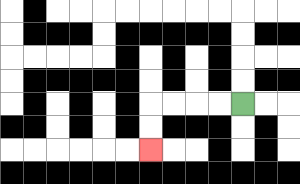{'start': '[10, 4]', 'end': '[6, 6]', 'path_directions': 'L,L,L,L,D,D', 'path_coordinates': '[[10, 4], [9, 4], [8, 4], [7, 4], [6, 4], [6, 5], [6, 6]]'}